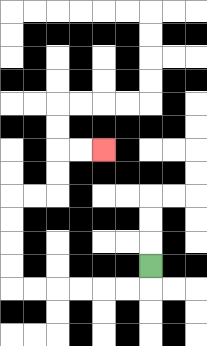{'start': '[6, 11]', 'end': '[4, 6]', 'path_directions': 'D,L,L,L,L,L,L,U,U,U,U,R,R,U,U,R,R', 'path_coordinates': '[[6, 11], [6, 12], [5, 12], [4, 12], [3, 12], [2, 12], [1, 12], [0, 12], [0, 11], [0, 10], [0, 9], [0, 8], [1, 8], [2, 8], [2, 7], [2, 6], [3, 6], [4, 6]]'}